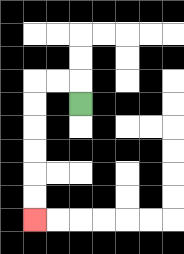{'start': '[3, 4]', 'end': '[1, 9]', 'path_directions': 'U,L,L,D,D,D,D,D,D', 'path_coordinates': '[[3, 4], [3, 3], [2, 3], [1, 3], [1, 4], [1, 5], [1, 6], [1, 7], [1, 8], [1, 9]]'}